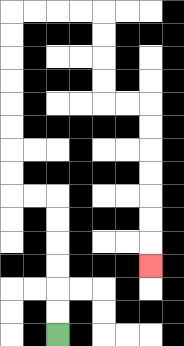{'start': '[2, 14]', 'end': '[6, 11]', 'path_directions': 'U,U,U,U,U,U,L,L,U,U,U,U,U,U,U,U,R,R,R,R,D,D,D,D,R,R,D,D,D,D,D,D,D', 'path_coordinates': '[[2, 14], [2, 13], [2, 12], [2, 11], [2, 10], [2, 9], [2, 8], [1, 8], [0, 8], [0, 7], [0, 6], [0, 5], [0, 4], [0, 3], [0, 2], [0, 1], [0, 0], [1, 0], [2, 0], [3, 0], [4, 0], [4, 1], [4, 2], [4, 3], [4, 4], [5, 4], [6, 4], [6, 5], [6, 6], [6, 7], [6, 8], [6, 9], [6, 10], [6, 11]]'}